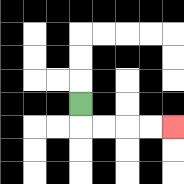{'start': '[3, 4]', 'end': '[7, 5]', 'path_directions': 'D,R,R,R,R', 'path_coordinates': '[[3, 4], [3, 5], [4, 5], [5, 5], [6, 5], [7, 5]]'}